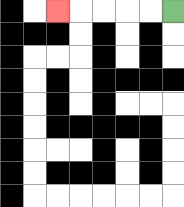{'start': '[7, 0]', 'end': '[2, 0]', 'path_directions': 'L,L,L,L,L', 'path_coordinates': '[[7, 0], [6, 0], [5, 0], [4, 0], [3, 0], [2, 0]]'}